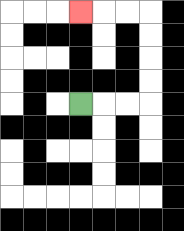{'start': '[3, 4]', 'end': '[3, 0]', 'path_directions': 'R,R,R,U,U,U,U,L,L,L', 'path_coordinates': '[[3, 4], [4, 4], [5, 4], [6, 4], [6, 3], [6, 2], [6, 1], [6, 0], [5, 0], [4, 0], [3, 0]]'}